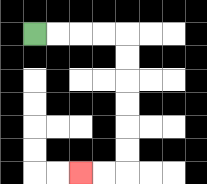{'start': '[1, 1]', 'end': '[3, 7]', 'path_directions': 'R,R,R,R,D,D,D,D,D,D,L,L', 'path_coordinates': '[[1, 1], [2, 1], [3, 1], [4, 1], [5, 1], [5, 2], [5, 3], [5, 4], [5, 5], [5, 6], [5, 7], [4, 7], [3, 7]]'}